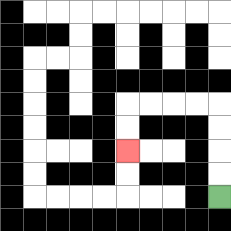{'start': '[9, 8]', 'end': '[5, 6]', 'path_directions': 'U,U,U,U,L,L,L,L,D,D', 'path_coordinates': '[[9, 8], [9, 7], [9, 6], [9, 5], [9, 4], [8, 4], [7, 4], [6, 4], [5, 4], [5, 5], [5, 6]]'}